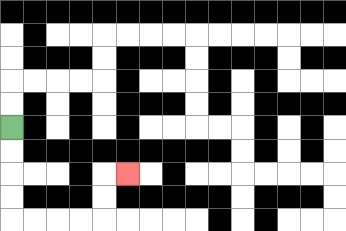{'start': '[0, 5]', 'end': '[5, 7]', 'path_directions': 'D,D,D,D,R,R,R,R,U,U,R', 'path_coordinates': '[[0, 5], [0, 6], [0, 7], [0, 8], [0, 9], [1, 9], [2, 9], [3, 9], [4, 9], [4, 8], [4, 7], [5, 7]]'}